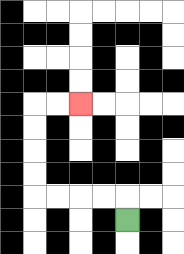{'start': '[5, 9]', 'end': '[3, 4]', 'path_directions': 'U,L,L,L,L,U,U,U,U,R,R', 'path_coordinates': '[[5, 9], [5, 8], [4, 8], [3, 8], [2, 8], [1, 8], [1, 7], [1, 6], [1, 5], [1, 4], [2, 4], [3, 4]]'}